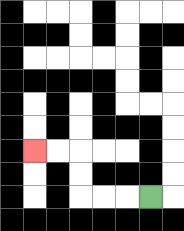{'start': '[6, 8]', 'end': '[1, 6]', 'path_directions': 'L,L,L,U,U,L,L', 'path_coordinates': '[[6, 8], [5, 8], [4, 8], [3, 8], [3, 7], [3, 6], [2, 6], [1, 6]]'}